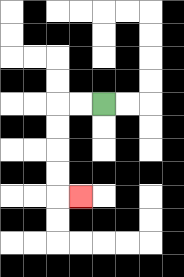{'start': '[4, 4]', 'end': '[3, 8]', 'path_directions': 'L,L,D,D,D,D,R', 'path_coordinates': '[[4, 4], [3, 4], [2, 4], [2, 5], [2, 6], [2, 7], [2, 8], [3, 8]]'}